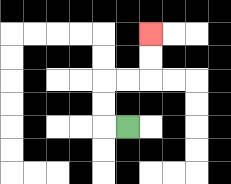{'start': '[5, 5]', 'end': '[6, 1]', 'path_directions': 'L,U,U,R,R,U,U', 'path_coordinates': '[[5, 5], [4, 5], [4, 4], [4, 3], [5, 3], [6, 3], [6, 2], [6, 1]]'}